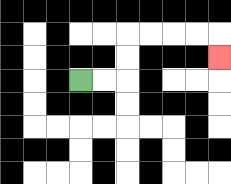{'start': '[3, 3]', 'end': '[9, 2]', 'path_directions': 'R,R,U,U,R,R,R,R,D', 'path_coordinates': '[[3, 3], [4, 3], [5, 3], [5, 2], [5, 1], [6, 1], [7, 1], [8, 1], [9, 1], [9, 2]]'}